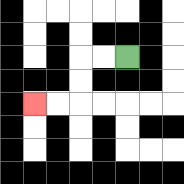{'start': '[5, 2]', 'end': '[1, 4]', 'path_directions': 'L,L,D,D,L,L', 'path_coordinates': '[[5, 2], [4, 2], [3, 2], [3, 3], [3, 4], [2, 4], [1, 4]]'}